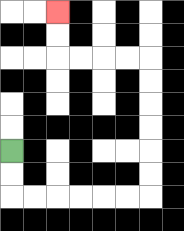{'start': '[0, 6]', 'end': '[2, 0]', 'path_directions': 'D,D,R,R,R,R,R,R,U,U,U,U,U,U,L,L,L,L,U,U', 'path_coordinates': '[[0, 6], [0, 7], [0, 8], [1, 8], [2, 8], [3, 8], [4, 8], [5, 8], [6, 8], [6, 7], [6, 6], [6, 5], [6, 4], [6, 3], [6, 2], [5, 2], [4, 2], [3, 2], [2, 2], [2, 1], [2, 0]]'}